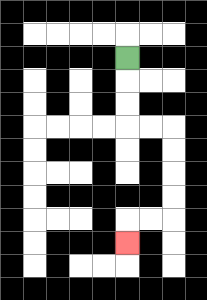{'start': '[5, 2]', 'end': '[5, 10]', 'path_directions': 'D,D,D,R,R,D,D,D,D,L,L,D', 'path_coordinates': '[[5, 2], [5, 3], [5, 4], [5, 5], [6, 5], [7, 5], [7, 6], [7, 7], [7, 8], [7, 9], [6, 9], [5, 9], [5, 10]]'}